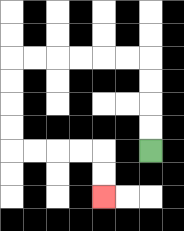{'start': '[6, 6]', 'end': '[4, 8]', 'path_directions': 'U,U,U,U,L,L,L,L,L,L,D,D,D,D,R,R,R,R,D,D', 'path_coordinates': '[[6, 6], [6, 5], [6, 4], [6, 3], [6, 2], [5, 2], [4, 2], [3, 2], [2, 2], [1, 2], [0, 2], [0, 3], [0, 4], [0, 5], [0, 6], [1, 6], [2, 6], [3, 6], [4, 6], [4, 7], [4, 8]]'}